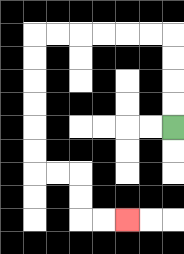{'start': '[7, 5]', 'end': '[5, 9]', 'path_directions': 'U,U,U,U,L,L,L,L,L,L,D,D,D,D,D,D,R,R,D,D,R,R', 'path_coordinates': '[[7, 5], [7, 4], [7, 3], [7, 2], [7, 1], [6, 1], [5, 1], [4, 1], [3, 1], [2, 1], [1, 1], [1, 2], [1, 3], [1, 4], [1, 5], [1, 6], [1, 7], [2, 7], [3, 7], [3, 8], [3, 9], [4, 9], [5, 9]]'}